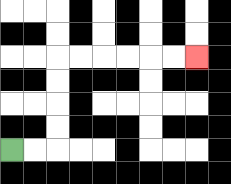{'start': '[0, 6]', 'end': '[8, 2]', 'path_directions': 'R,R,U,U,U,U,R,R,R,R,R,R', 'path_coordinates': '[[0, 6], [1, 6], [2, 6], [2, 5], [2, 4], [2, 3], [2, 2], [3, 2], [4, 2], [5, 2], [6, 2], [7, 2], [8, 2]]'}